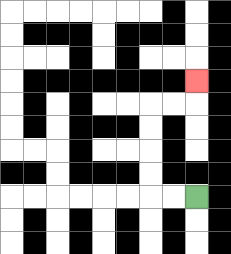{'start': '[8, 8]', 'end': '[8, 3]', 'path_directions': 'L,L,U,U,U,U,R,R,U', 'path_coordinates': '[[8, 8], [7, 8], [6, 8], [6, 7], [6, 6], [6, 5], [6, 4], [7, 4], [8, 4], [8, 3]]'}